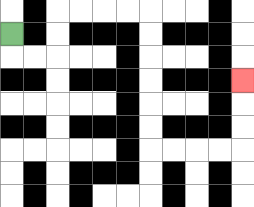{'start': '[0, 1]', 'end': '[10, 3]', 'path_directions': 'D,R,R,U,U,R,R,R,R,D,D,D,D,D,D,R,R,R,R,U,U,U', 'path_coordinates': '[[0, 1], [0, 2], [1, 2], [2, 2], [2, 1], [2, 0], [3, 0], [4, 0], [5, 0], [6, 0], [6, 1], [6, 2], [6, 3], [6, 4], [6, 5], [6, 6], [7, 6], [8, 6], [9, 6], [10, 6], [10, 5], [10, 4], [10, 3]]'}